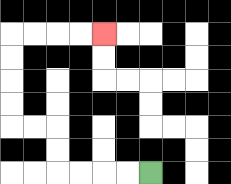{'start': '[6, 7]', 'end': '[4, 1]', 'path_directions': 'L,L,L,L,U,U,L,L,U,U,U,U,R,R,R,R', 'path_coordinates': '[[6, 7], [5, 7], [4, 7], [3, 7], [2, 7], [2, 6], [2, 5], [1, 5], [0, 5], [0, 4], [0, 3], [0, 2], [0, 1], [1, 1], [2, 1], [3, 1], [4, 1]]'}